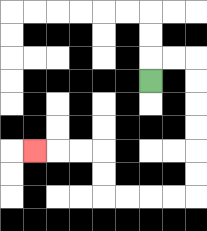{'start': '[6, 3]', 'end': '[1, 6]', 'path_directions': 'U,R,R,D,D,D,D,D,D,L,L,L,L,U,U,L,L,L', 'path_coordinates': '[[6, 3], [6, 2], [7, 2], [8, 2], [8, 3], [8, 4], [8, 5], [8, 6], [8, 7], [8, 8], [7, 8], [6, 8], [5, 8], [4, 8], [4, 7], [4, 6], [3, 6], [2, 6], [1, 6]]'}